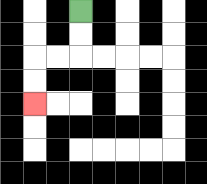{'start': '[3, 0]', 'end': '[1, 4]', 'path_directions': 'D,D,L,L,D,D', 'path_coordinates': '[[3, 0], [3, 1], [3, 2], [2, 2], [1, 2], [1, 3], [1, 4]]'}